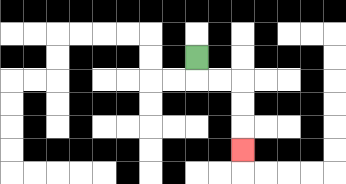{'start': '[8, 2]', 'end': '[10, 6]', 'path_directions': 'D,R,R,D,D,D', 'path_coordinates': '[[8, 2], [8, 3], [9, 3], [10, 3], [10, 4], [10, 5], [10, 6]]'}